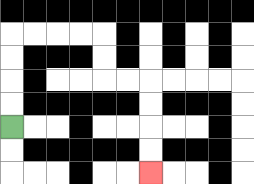{'start': '[0, 5]', 'end': '[6, 7]', 'path_directions': 'U,U,U,U,R,R,R,R,D,D,R,R,D,D,D,D', 'path_coordinates': '[[0, 5], [0, 4], [0, 3], [0, 2], [0, 1], [1, 1], [2, 1], [3, 1], [4, 1], [4, 2], [4, 3], [5, 3], [6, 3], [6, 4], [6, 5], [6, 6], [6, 7]]'}